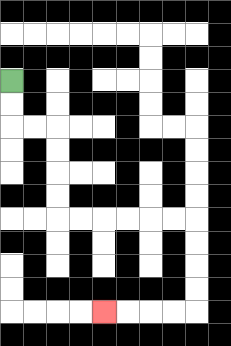{'start': '[0, 3]', 'end': '[4, 13]', 'path_directions': 'D,D,R,R,D,D,D,D,R,R,R,R,R,R,D,D,D,D,L,L,L,L', 'path_coordinates': '[[0, 3], [0, 4], [0, 5], [1, 5], [2, 5], [2, 6], [2, 7], [2, 8], [2, 9], [3, 9], [4, 9], [5, 9], [6, 9], [7, 9], [8, 9], [8, 10], [8, 11], [8, 12], [8, 13], [7, 13], [6, 13], [5, 13], [4, 13]]'}